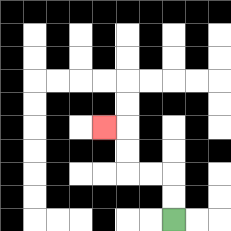{'start': '[7, 9]', 'end': '[4, 5]', 'path_directions': 'U,U,L,L,U,U,L', 'path_coordinates': '[[7, 9], [7, 8], [7, 7], [6, 7], [5, 7], [5, 6], [5, 5], [4, 5]]'}